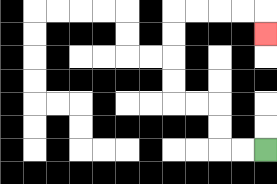{'start': '[11, 6]', 'end': '[11, 1]', 'path_directions': 'L,L,U,U,L,L,U,U,U,U,R,R,R,R,D', 'path_coordinates': '[[11, 6], [10, 6], [9, 6], [9, 5], [9, 4], [8, 4], [7, 4], [7, 3], [7, 2], [7, 1], [7, 0], [8, 0], [9, 0], [10, 0], [11, 0], [11, 1]]'}